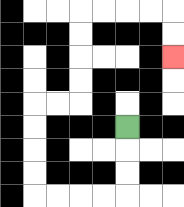{'start': '[5, 5]', 'end': '[7, 2]', 'path_directions': 'D,D,D,L,L,L,L,U,U,U,U,R,R,U,U,U,U,R,R,R,R,D,D', 'path_coordinates': '[[5, 5], [5, 6], [5, 7], [5, 8], [4, 8], [3, 8], [2, 8], [1, 8], [1, 7], [1, 6], [1, 5], [1, 4], [2, 4], [3, 4], [3, 3], [3, 2], [3, 1], [3, 0], [4, 0], [5, 0], [6, 0], [7, 0], [7, 1], [7, 2]]'}